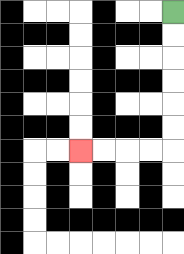{'start': '[7, 0]', 'end': '[3, 6]', 'path_directions': 'D,D,D,D,D,D,L,L,L,L', 'path_coordinates': '[[7, 0], [7, 1], [7, 2], [7, 3], [7, 4], [7, 5], [7, 6], [6, 6], [5, 6], [4, 6], [3, 6]]'}